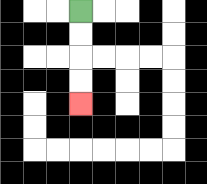{'start': '[3, 0]', 'end': '[3, 4]', 'path_directions': 'D,D,D,D', 'path_coordinates': '[[3, 0], [3, 1], [3, 2], [3, 3], [3, 4]]'}